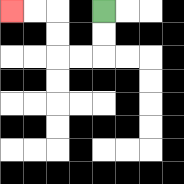{'start': '[4, 0]', 'end': '[0, 0]', 'path_directions': 'D,D,L,L,U,U,L,L', 'path_coordinates': '[[4, 0], [4, 1], [4, 2], [3, 2], [2, 2], [2, 1], [2, 0], [1, 0], [0, 0]]'}